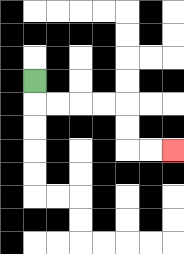{'start': '[1, 3]', 'end': '[7, 6]', 'path_directions': 'D,R,R,R,R,D,D,R,R', 'path_coordinates': '[[1, 3], [1, 4], [2, 4], [3, 4], [4, 4], [5, 4], [5, 5], [5, 6], [6, 6], [7, 6]]'}